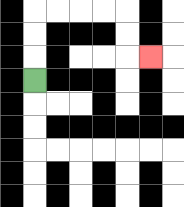{'start': '[1, 3]', 'end': '[6, 2]', 'path_directions': 'U,U,U,R,R,R,R,D,D,R', 'path_coordinates': '[[1, 3], [1, 2], [1, 1], [1, 0], [2, 0], [3, 0], [4, 0], [5, 0], [5, 1], [5, 2], [6, 2]]'}